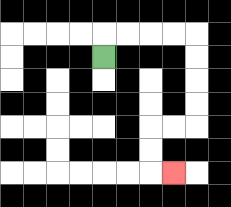{'start': '[4, 2]', 'end': '[7, 7]', 'path_directions': 'U,R,R,R,R,D,D,D,D,L,L,D,D,R', 'path_coordinates': '[[4, 2], [4, 1], [5, 1], [6, 1], [7, 1], [8, 1], [8, 2], [8, 3], [8, 4], [8, 5], [7, 5], [6, 5], [6, 6], [6, 7], [7, 7]]'}